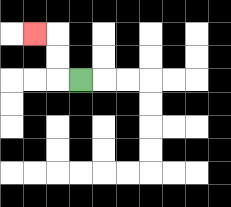{'start': '[3, 3]', 'end': '[1, 1]', 'path_directions': 'L,U,U,L', 'path_coordinates': '[[3, 3], [2, 3], [2, 2], [2, 1], [1, 1]]'}